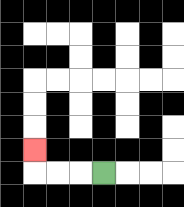{'start': '[4, 7]', 'end': '[1, 6]', 'path_directions': 'L,L,L,U', 'path_coordinates': '[[4, 7], [3, 7], [2, 7], [1, 7], [1, 6]]'}